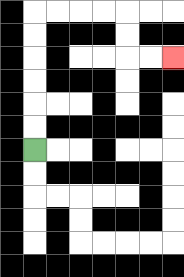{'start': '[1, 6]', 'end': '[7, 2]', 'path_directions': 'U,U,U,U,U,U,R,R,R,R,D,D,R,R', 'path_coordinates': '[[1, 6], [1, 5], [1, 4], [1, 3], [1, 2], [1, 1], [1, 0], [2, 0], [3, 0], [4, 0], [5, 0], [5, 1], [5, 2], [6, 2], [7, 2]]'}